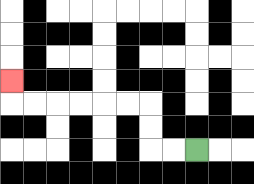{'start': '[8, 6]', 'end': '[0, 3]', 'path_directions': 'L,L,U,U,L,L,L,L,L,L,U', 'path_coordinates': '[[8, 6], [7, 6], [6, 6], [6, 5], [6, 4], [5, 4], [4, 4], [3, 4], [2, 4], [1, 4], [0, 4], [0, 3]]'}